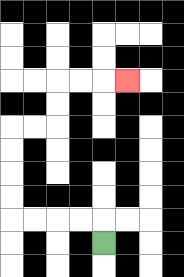{'start': '[4, 10]', 'end': '[5, 3]', 'path_directions': 'U,L,L,L,L,U,U,U,U,R,R,U,U,R,R,R', 'path_coordinates': '[[4, 10], [4, 9], [3, 9], [2, 9], [1, 9], [0, 9], [0, 8], [0, 7], [0, 6], [0, 5], [1, 5], [2, 5], [2, 4], [2, 3], [3, 3], [4, 3], [5, 3]]'}